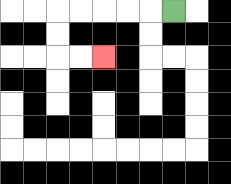{'start': '[7, 0]', 'end': '[4, 2]', 'path_directions': 'L,L,L,L,L,D,D,R,R', 'path_coordinates': '[[7, 0], [6, 0], [5, 0], [4, 0], [3, 0], [2, 0], [2, 1], [2, 2], [3, 2], [4, 2]]'}